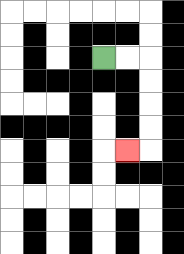{'start': '[4, 2]', 'end': '[5, 6]', 'path_directions': 'R,R,D,D,D,D,L', 'path_coordinates': '[[4, 2], [5, 2], [6, 2], [6, 3], [6, 4], [6, 5], [6, 6], [5, 6]]'}